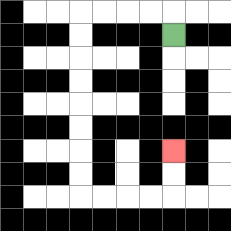{'start': '[7, 1]', 'end': '[7, 6]', 'path_directions': 'U,L,L,L,L,D,D,D,D,D,D,D,D,R,R,R,R,U,U', 'path_coordinates': '[[7, 1], [7, 0], [6, 0], [5, 0], [4, 0], [3, 0], [3, 1], [3, 2], [3, 3], [3, 4], [3, 5], [3, 6], [3, 7], [3, 8], [4, 8], [5, 8], [6, 8], [7, 8], [7, 7], [7, 6]]'}